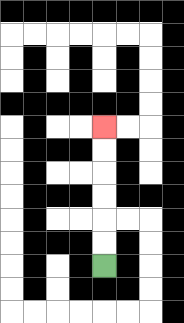{'start': '[4, 11]', 'end': '[4, 5]', 'path_directions': 'U,U,U,U,U,U', 'path_coordinates': '[[4, 11], [4, 10], [4, 9], [4, 8], [4, 7], [4, 6], [4, 5]]'}